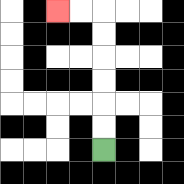{'start': '[4, 6]', 'end': '[2, 0]', 'path_directions': 'U,U,U,U,U,U,L,L', 'path_coordinates': '[[4, 6], [4, 5], [4, 4], [4, 3], [4, 2], [4, 1], [4, 0], [3, 0], [2, 0]]'}